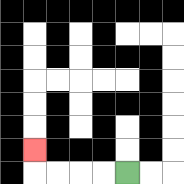{'start': '[5, 7]', 'end': '[1, 6]', 'path_directions': 'L,L,L,L,U', 'path_coordinates': '[[5, 7], [4, 7], [3, 7], [2, 7], [1, 7], [1, 6]]'}